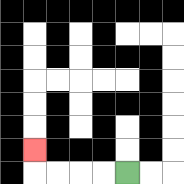{'start': '[5, 7]', 'end': '[1, 6]', 'path_directions': 'L,L,L,L,U', 'path_coordinates': '[[5, 7], [4, 7], [3, 7], [2, 7], [1, 7], [1, 6]]'}